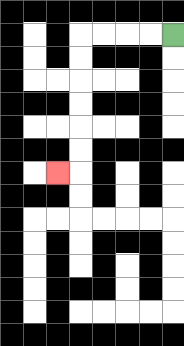{'start': '[7, 1]', 'end': '[2, 7]', 'path_directions': 'L,L,L,L,D,D,D,D,D,D,L', 'path_coordinates': '[[7, 1], [6, 1], [5, 1], [4, 1], [3, 1], [3, 2], [3, 3], [3, 4], [3, 5], [3, 6], [3, 7], [2, 7]]'}